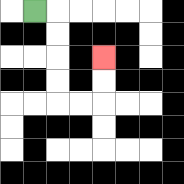{'start': '[1, 0]', 'end': '[4, 2]', 'path_directions': 'R,D,D,D,D,R,R,U,U', 'path_coordinates': '[[1, 0], [2, 0], [2, 1], [2, 2], [2, 3], [2, 4], [3, 4], [4, 4], [4, 3], [4, 2]]'}